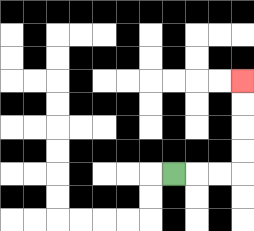{'start': '[7, 7]', 'end': '[10, 3]', 'path_directions': 'R,R,R,U,U,U,U', 'path_coordinates': '[[7, 7], [8, 7], [9, 7], [10, 7], [10, 6], [10, 5], [10, 4], [10, 3]]'}